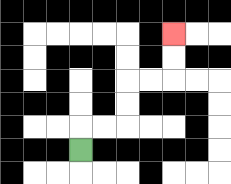{'start': '[3, 6]', 'end': '[7, 1]', 'path_directions': 'U,R,R,U,U,R,R,U,U', 'path_coordinates': '[[3, 6], [3, 5], [4, 5], [5, 5], [5, 4], [5, 3], [6, 3], [7, 3], [7, 2], [7, 1]]'}